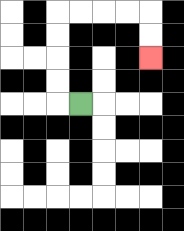{'start': '[3, 4]', 'end': '[6, 2]', 'path_directions': 'L,U,U,U,U,R,R,R,R,D,D', 'path_coordinates': '[[3, 4], [2, 4], [2, 3], [2, 2], [2, 1], [2, 0], [3, 0], [4, 0], [5, 0], [6, 0], [6, 1], [6, 2]]'}